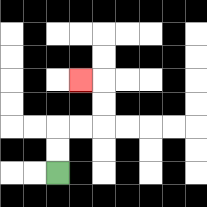{'start': '[2, 7]', 'end': '[3, 3]', 'path_directions': 'U,U,R,R,U,U,L', 'path_coordinates': '[[2, 7], [2, 6], [2, 5], [3, 5], [4, 5], [4, 4], [4, 3], [3, 3]]'}